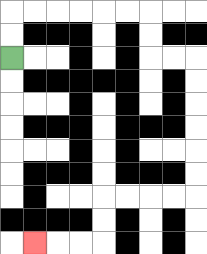{'start': '[0, 2]', 'end': '[1, 10]', 'path_directions': 'U,U,R,R,R,R,R,R,D,D,R,R,D,D,D,D,D,D,L,L,L,L,D,D,L,L,L', 'path_coordinates': '[[0, 2], [0, 1], [0, 0], [1, 0], [2, 0], [3, 0], [4, 0], [5, 0], [6, 0], [6, 1], [6, 2], [7, 2], [8, 2], [8, 3], [8, 4], [8, 5], [8, 6], [8, 7], [8, 8], [7, 8], [6, 8], [5, 8], [4, 8], [4, 9], [4, 10], [3, 10], [2, 10], [1, 10]]'}